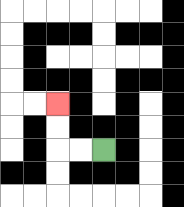{'start': '[4, 6]', 'end': '[2, 4]', 'path_directions': 'L,L,U,U', 'path_coordinates': '[[4, 6], [3, 6], [2, 6], [2, 5], [2, 4]]'}